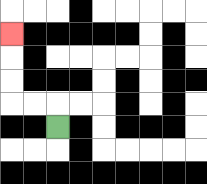{'start': '[2, 5]', 'end': '[0, 1]', 'path_directions': 'U,L,L,U,U,U', 'path_coordinates': '[[2, 5], [2, 4], [1, 4], [0, 4], [0, 3], [0, 2], [0, 1]]'}